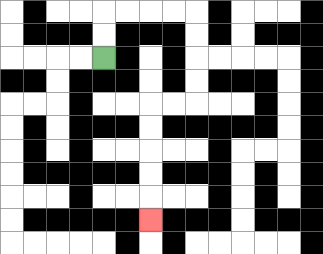{'start': '[4, 2]', 'end': '[6, 9]', 'path_directions': 'U,U,R,R,R,R,D,D,D,D,L,L,D,D,D,D,D', 'path_coordinates': '[[4, 2], [4, 1], [4, 0], [5, 0], [6, 0], [7, 0], [8, 0], [8, 1], [8, 2], [8, 3], [8, 4], [7, 4], [6, 4], [6, 5], [6, 6], [6, 7], [6, 8], [6, 9]]'}